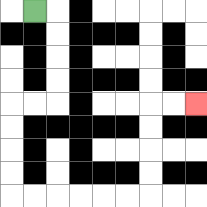{'start': '[1, 0]', 'end': '[8, 4]', 'path_directions': 'R,D,D,D,D,L,L,D,D,D,D,R,R,R,R,R,R,U,U,U,U,R,R', 'path_coordinates': '[[1, 0], [2, 0], [2, 1], [2, 2], [2, 3], [2, 4], [1, 4], [0, 4], [0, 5], [0, 6], [0, 7], [0, 8], [1, 8], [2, 8], [3, 8], [4, 8], [5, 8], [6, 8], [6, 7], [6, 6], [6, 5], [6, 4], [7, 4], [8, 4]]'}